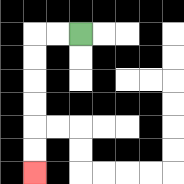{'start': '[3, 1]', 'end': '[1, 7]', 'path_directions': 'L,L,D,D,D,D,D,D', 'path_coordinates': '[[3, 1], [2, 1], [1, 1], [1, 2], [1, 3], [1, 4], [1, 5], [1, 6], [1, 7]]'}